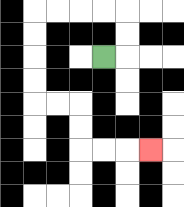{'start': '[4, 2]', 'end': '[6, 6]', 'path_directions': 'R,U,U,L,L,L,L,D,D,D,D,R,R,D,D,R,R,R', 'path_coordinates': '[[4, 2], [5, 2], [5, 1], [5, 0], [4, 0], [3, 0], [2, 0], [1, 0], [1, 1], [1, 2], [1, 3], [1, 4], [2, 4], [3, 4], [3, 5], [3, 6], [4, 6], [5, 6], [6, 6]]'}